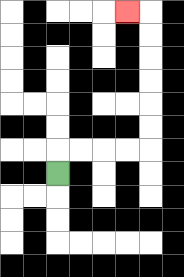{'start': '[2, 7]', 'end': '[5, 0]', 'path_directions': 'U,R,R,R,R,U,U,U,U,U,U,L', 'path_coordinates': '[[2, 7], [2, 6], [3, 6], [4, 6], [5, 6], [6, 6], [6, 5], [6, 4], [6, 3], [6, 2], [6, 1], [6, 0], [5, 0]]'}